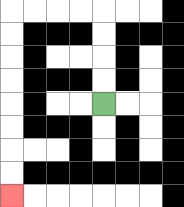{'start': '[4, 4]', 'end': '[0, 8]', 'path_directions': 'U,U,U,U,L,L,L,L,D,D,D,D,D,D,D,D', 'path_coordinates': '[[4, 4], [4, 3], [4, 2], [4, 1], [4, 0], [3, 0], [2, 0], [1, 0], [0, 0], [0, 1], [0, 2], [0, 3], [0, 4], [0, 5], [0, 6], [0, 7], [0, 8]]'}